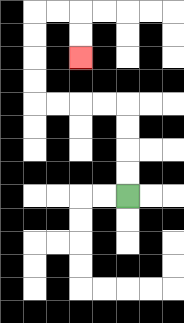{'start': '[5, 8]', 'end': '[3, 2]', 'path_directions': 'U,U,U,U,L,L,L,L,U,U,U,U,R,R,D,D', 'path_coordinates': '[[5, 8], [5, 7], [5, 6], [5, 5], [5, 4], [4, 4], [3, 4], [2, 4], [1, 4], [1, 3], [1, 2], [1, 1], [1, 0], [2, 0], [3, 0], [3, 1], [3, 2]]'}